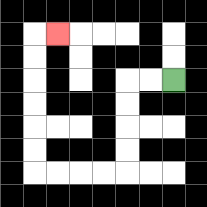{'start': '[7, 3]', 'end': '[2, 1]', 'path_directions': 'L,L,D,D,D,D,L,L,L,L,U,U,U,U,U,U,R', 'path_coordinates': '[[7, 3], [6, 3], [5, 3], [5, 4], [5, 5], [5, 6], [5, 7], [4, 7], [3, 7], [2, 7], [1, 7], [1, 6], [1, 5], [1, 4], [1, 3], [1, 2], [1, 1], [2, 1]]'}